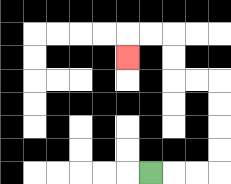{'start': '[6, 7]', 'end': '[5, 2]', 'path_directions': 'R,R,R,U,U,U,U,L,L,U,U,L,L,D', 'path_coordinates': '[[6, 7], [7, 7], [8, 7], [9, 7], [9, 6], [9, 5], [9, 4], [9, 3], [8, 3], [7, 3], [7, 2], [7, 1], [6, 1], [5, 1], [5, 2]]'}